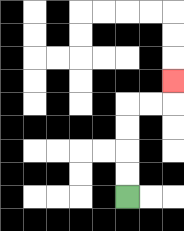{'start': '[5, 8]', 'end': '[7, 3]', 'path_directions': 'U,U,U,U,R,R,U', 'path_coordinates': '[[5, 8], [5, 7], [5, 6], [5, 5], [5, 4], [6, 4], [7, 4], [7, 3]]'}